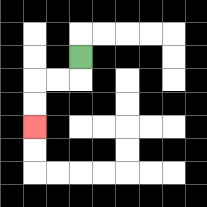{'start': '[3, 2]', 'end': '[1, 5]', 'path_directions': 'D,L,L,D,D', 'path_coordinates': '[[3, 2], [3, 3], [2, 3], [1, 3], [1, 4], [1, 5]]'}